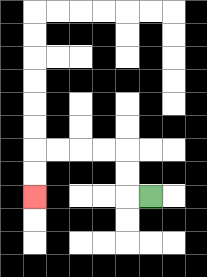{'start': '[6, 8]', 'end': '[1, 8]', 'path_directions': 'L,U,U,L,L,L,L,D,D', 'path_coordinates': '[[6, 8], [5, 8], [5, 7], [5, 6], [4, 6], [3, 6], [2, 6], [1, 6], [1, 7], [1, 8]]'}